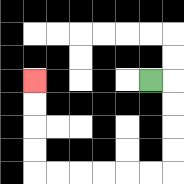{'start': '[6, 3]', 'end': '[1, 3]', 'path_directions': 'R,D,D,D,D,L,L,L,L,L,L,U,U,U,U', 'path_coordinates': '[[6, 3], [7, 3], [7, 4], [7, 5], [7, 6], [7, 7], [6, 7], [5, 7], [4, 7], [3, 7], [2, 7], [1, 7], [1, 6], [1, 5], [1, 4], [1, 3]]'}